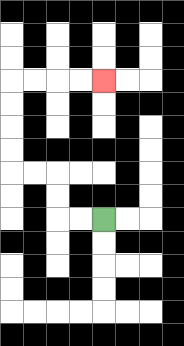{'start': '[4, 9]', 'end': '[4, 3]', 'path_directions': 'L,L,U,U,L,L,U,U,U,U,R,R,R,R', 'path_coordinates': '[[4, 9], [3, 9], [2, 9], [2, 8], [2, 7], [1, 7], [0, 7], [0, 6], [0, 5], [0, 4], [0, 3], [1, 3], [2, 3], [3, 3], [4, 3]]'}